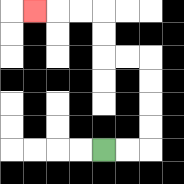{'start': '[4, 6]', 'end': '[1, 0]', 'path_directions': 'R,R,U,U,U,U,L,L,U,U,L,L,L', 'path_coordinates': '[[4, 6], [5, 6], [6, 6], [6, 5], [6, 4], [6, 3], [6, 2], [5, 2], [4, 2], [4, 1], [4, 0], [3, 0], [2, 0], [1, 0]]'}